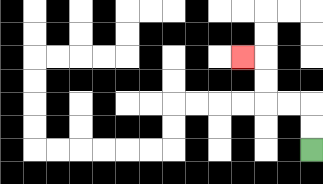{'start': '[13, 6]', 'end': '[10, 2]', 'path_directions': 'U,U,L,L,U,U,L', 'path_coordinates': '[[13, 6], [13, 5], [13, 4], [12, 4], [11, 4], [11, 3], [11, 2], [10, 2]]'}